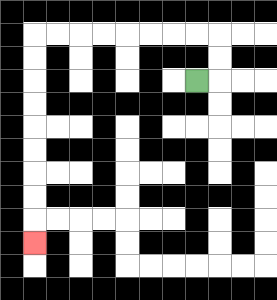{'start': '[8, 3]', 'end': '[1, 10]', 'path_directions': 'R,U,U,L,L,L,L,L,L,L,L,D,D,D,D,D,D,D,D,D', 'path_coordinates': '[[8, 3], [9, 3], [9, 2], [9, 1], [8, 1], [7, 1], [6, 1], [5, 1], [4, 1], [3, 1], [2, 1], [1, 1], [1, 2], [1, 3], [1, 4], [1, 5], [1, 6], [1, 7], [1, 8], [1, 9], [1, 10]]'}